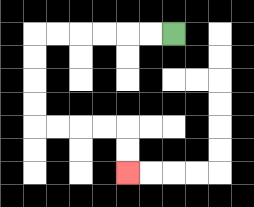{'start': '[7, 1]', 'end': '[5, 7]', 'path_directions': 'L,L,L,L,L,L,D,D,D,D,R,R,R,R,D,D', 'path_coordinates': '[[7, 1], [6, 1], [5, 1], [4, 1], [3, 1], [2, 1], [1, 1], [1, 2], [1, 3], [1, 4], [1, 5], [2, 5], [3, 5], [4, 5], [5, 5], [5, 6], [5, 7]]'}